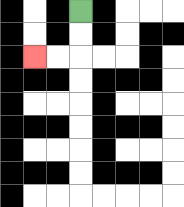{'start': '[3, 0]', 'end': '[1, 2]', 'path_directions': 'D,D,L,L', 'path_coordinates': '[[3, 0], [3, 1], [3, 2], [2, 2], [1, 2]]'}